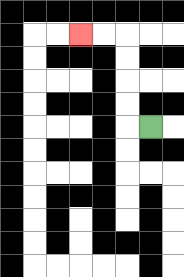{'start': '[6, 5]', 'end': '[3, 1]', 'path_directions': 'L,U,U,U,U,L,L', 'path_coordinates': '[[6, 5], [5, 5], [5, 4], [5, 3], [5, 2], [5, 1], [4, 1], [3, 1]]'}